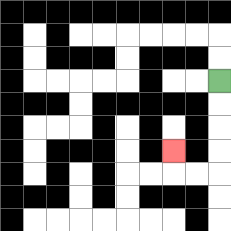{'start': '[9, 3]', 'end': '[7, 6]', 'path_directions': 'D,D,D,D,L,L,U', 'path_coordinates': '[[9, 3], [9, 4], [9, 5], [9, 6], [9, 7], [8, 7], [7, 7], [7, 6]]'}